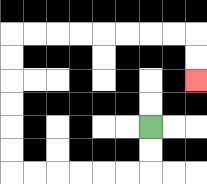{'start': '[6, 5]', 'end': '[8, 3]', 'path_directions': 'D,D,L,L,L,L,L,L,U,U,U,U,U,U,R,R,R,R,R,R,R,R,D,D', 'path_coordinates': '[[6, 5], [6, 6], [6, 7], [5, 7], [4, 7], [3, 7], [2, 7], [1, 7], [0, 7], [0, 6], [0, 5], [0, 4], [0, 3], [0, 2], [0, 1], [1, 1], [2, 1], [3, 1], [4, 1], [5, 1], [6, 1], [7, 1], [8, 1], [8, 2], [8, 3]]'}